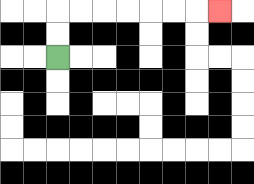{'start': '[2, 2]', 'end': '[9, 0]', 'path_directions': 'U,U,R,R,R,R,R,R,R', 'path_coordinates': '[[2, 2], [2, 1], [2, 0], [3, 0], [4, 0], [5, 0], [6, 0], [7, 0], [8, 0], [9, 0]]'}